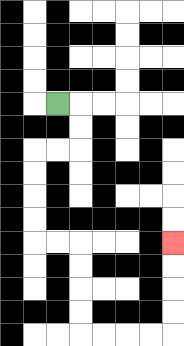{'start': '[2, 4]', 'end': '[7, 10]', 'path_directions': 'R,D,D,L,L,D,D,D,D,R,R,D,D,D,D,R,R,R,R,U,U,U,U', 'path_coordinates': '[[2, 4], [3, 4], [3, 5], [3, 6], [2, 6], [1, 6], [1, 7], [1, 8], [1, 9], [1, 10], [2, 10], [3, 10], [3, 11], [3, 12], [3, 13], [3, 14], [4, 14], [5, 14], [6, 14], [7, 14], [7, 13], [7, 12], [7, 11], [7, 10]]'}